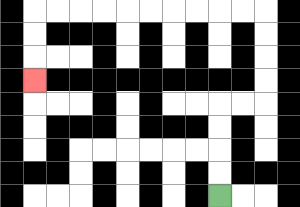{'start': '[9, 8]', 'end': '[1, 3]', 'path_directions': 'U,U,U,U,R,R,U,U,U,U,L,L,L,L,L,L,L,L,L,L,D,D,D', 'path_coordinates': '[[9, 8], [9, 7], [9, 6], [9, 5], [9, 4], [10, 4], [11, 4], [11, 3], [11, 2], [11, 1], [11, 0], [10, 0], [9, 0], [8, 0], [7, 0], [6, 0], [5, 0], [4, 0], [3, 0], [2, 0], [1, 0], [1, 1], [1, 2], [1, 3]]'}